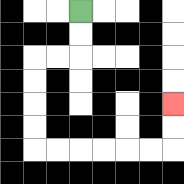{'start': '[3, 0]', 'end': '[7, 4]', 'path_directions': 'D,D,L,L,D,D,D,D,R,R,R,R,R,R,U,U', 'path_coordinates': '[[3, 0], [3, 1], [3, 2], [2, 2], [1, 2], [1, 3], [1, 4], [1, 5], [1, 6], [2, 6], [3, 6], [4, 6], [5, 6], [6, 6], [7, 6], [7, 5], [7, 4]]'}